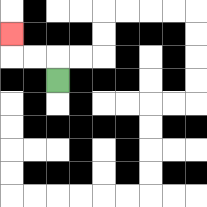{'start': '[2, 3]', 'end': '[0, 1]', 'path_directions': 'U,L,L,U', 'path_coordinates': '[[2, 3], [2, 2], [1, 2], [0, 2], [0, 1]]'}